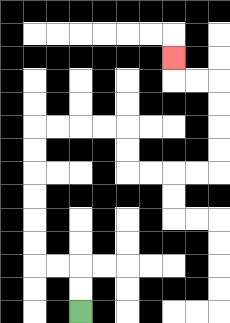{'start': '[3, 13]', 'end': '[7, 2]', 'path_directions': 'U,U,L,L,U,U,U,U,U,U,R,R,R,R,D,D,R,R,R,R,U,U,U,U,L,L,U', 'path_coordinates': '[[3, 13], [3, 12], [3, 11], [2, 11], [1, 11], [1, 10], [1, 9], [1, 8], [1, 7], [1, 6], [1, 5], [2, 5], [3, 5], [4, 5], [5, 5], [5, 6], [5, 7], [6, 7], [7, 7], [8, 7], [9, 7], [9, 6], [9, 5], [9, 4], [9, 3], [8, 3], [7, 3], [7, 2]]'}